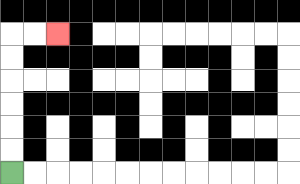{'start': '[0, 7]', 'end': '[2, 1]', 'path_directions': 'U,U,U,U,U,U,R,R', 'path_coordinates': '[[0, 7], [0, 6], [0, 5], [0, 4], [0, 3], [0, 2], [0, 1], [1, 1], [2, 1]]'}